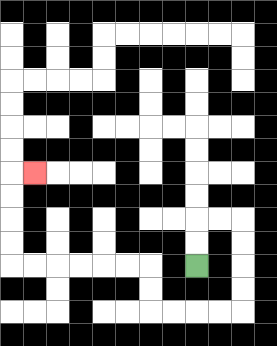{'start': '[8, 11]', 'end': '[1, 7]', 'path_directions': 'U,U,R,R,D,D,D,D,L,L,L,L,U,U,L,L,L,L,L,L,U,U,U,U,R', 'path_coordinates': '[[8, 11], [8, 10], [8, 9], [9, 9], [10, 9], [10, 10], [10, 11], [10, 12], [10, 13], [9, 13], [8, 13], [7, 13], [6, 13], [6, 12], [6, 11], [5, 11], [4, 11], [3, 11], [2, 11], [1, 11], [0, 11], [0, 10], [0, 9], [0, 8], [0, 7], [1, 7]]'}